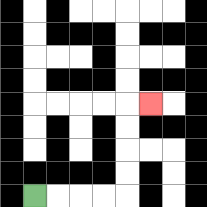{'start': '[1, 8]', 'end': '[6, 4]', 'path_directions': 'R,R,R,R,U,U,U,U,R', 'path_coordinates': '[[1, 8], [2, 8], [3, 8], [4, 8], [5, 8], [5, 7], [5, 6], [5, 5], [5, 4], [6, 4]]'}